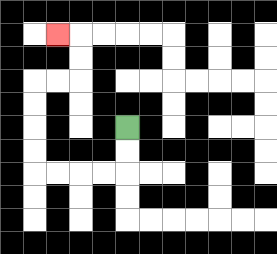{'start': '[5, 5]', 'end': '[2, 1]', 'path_directions': 'D,D,L,L,L,L,U,U,U,U,R,R,U,U,L', 'path_coordinates': '[[5, 5], [5, 6], [5, 7], [4, 7], [3, 7], [2, 7], [1, 7], [1, 6], [1, 5], [1, 4], [1, 3], [2, 3], [3, 3], [3, 2], [3, 1], [2, 1]]'}